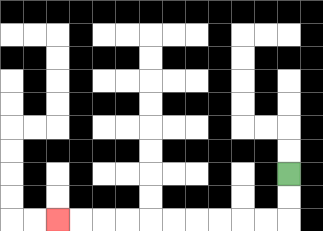{'start': '[12, 7]', 'end': '[2, 9]', 'path_directions': 'D,D,L,L,L,L,L,L,L,L,L,L', 'path_coordinates': '[[12, 7], [12, 8], [12, 9], [11, 9], [10, 9], [9, 9], [8, 9], [7, 9], [6, 9], [5, 9], [4, 9], [3, 9], [2, 9]]'}